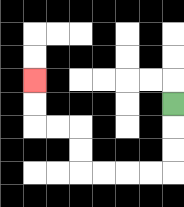{'start': '[7, 4]', 'end': '[1, 3]', 'path_directions': 'D,D,D,L,L,L,L,U,U,L,L,U,U', 'path_coordinates': '[[7, 4], [7, 5], [7, 6], [7, 7], [6, 7], [5, 7], [4, 7], [3, 7], [3, 6], [3, 5], [2, 5], [1, 5], [1, 4], [1, 3]]'}